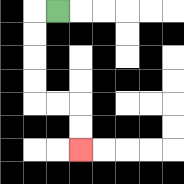{'start': '[2, 0]', 'end': '[3, 6]', 'path_directions': 'L,D,D,D,D,R,R,D,D', 'path_coordinates': '[[2, 0], [1, 0], [1, 1], [1, 2], [1, 3], [1, 4], [2, 4], [3, 4], [3, 5], [3, 6]]'}